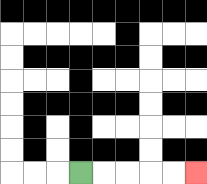{'start': '[3, 7]', 'end': '[8, 7]', 'path_directions': 'R,R,R,R,R', 'path_coordinates': '[[3, 7], [4, 7], [5, 7], [6, 7], [7, 7], [8, 7]]'}